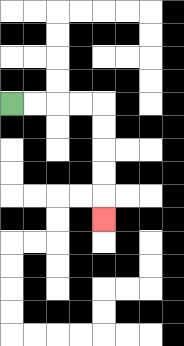{'start': '[0, 4]', 'end': '[4, 9]', 'path_directions': 'R,R,R,R,D,D,D,D,D', 'path_coordinates': '[[0, 4], [1, 4], [2, 4], [3, 4], [4, 4], [4, 5], [4, 6], [4, 7], [4, 8], [4, 9]]'}